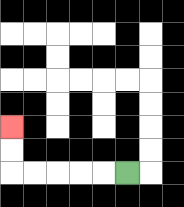{'start': '[5, 7]', 'end': '[0, 5]', 'path_directions': 'L,L,L,L,L,U,U', 'path_coordinates': '[[5, 7], [4, 7], [3, 7], [2, 7], [1, 7], [0, 7], [0, 6], [0, 5]]'}